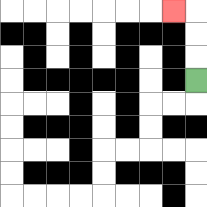{'start': '[8, 3]', 'end': '[7, 0]', 'path_directions': 'U,U,U,L', 'path_coordinates': '[[8, 3], [8, 2], [8, 1], [8, 0], [7, 0]]'}